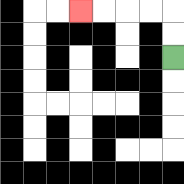{'start': '[7, 2]', 'end': '[3, 0]', 'path_directions': 'U,U,L,L,L,L', 'path_coordinates': '[[7, 2], [7, 1], [7, 0], [6, 0], [5, 0], [4, 0], [3, 0]]'}